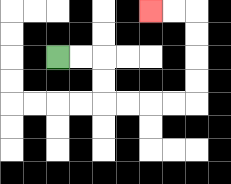{'start': '[2, 2]', 'end': '[6, 0]', 'path_directions': 'R,R,D,D,R,R,R,R,U,U,U,U,L,L', 'path_coordinates': '[[2, 2], [3, 2], [4, 2], [4, 3], [4, 4], [5, 4], [6, 4], [7, 4], [8, 4], [8, 3], [8, 2], [8, 1], [8, 0], [7, 0], [6, 0]]'}